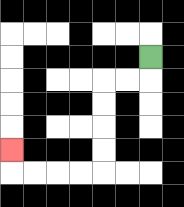{'start': '[6, 2]', 'end': '[0, 6]', 'path_directions': 'D,L,L,D,D,D,D,L,L,L,L,U', 'path_coordinates': '[[6, 2], [6, 3], [5, 3], [4, 3], [4, 4], [4, 5], [4, 6], [4, 7], [3, 7], [2, 7], [1, 7], [0, 7], [0, 6]]'}